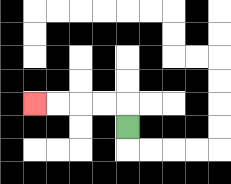{'start': '[5, 5]', 'end': '[1, 4]', 'path_directions': 'U,L,L,L,L', 'path_coordinates': '[[5, 5], [5, 4], [4, 4], [3, 4], [2, 4], [1, 4]]'}